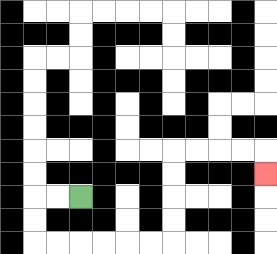{'start': '[3, 8]', 'end': '[11, 7]', 'path_directions': 'L,L,D,D,R,R,R,R,R,R,U,U,U,U,R,R,R,R,D', 'path_coordinates': '[[3, 8], [2, 8], [1, 8], [1, 9], [1, 10], [2, 10], [3, 10], [4, 10], [5, 10], [6, 10], [7, 10], [7, 9], [7, 8], [7, 7], [7, 6], [8, 6], [9, 6], [10, 6], [11, 6], [11, 7]]'}